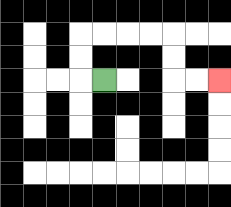{'start': '[4, 3]', 'end': '[9, 3]', 'path_directions': 'L,U,U,R,R,R,R,D,D,R,R', 'path_coordinates': '[[4, 3], [3, 3], [3, 2], [3, 1], [4, 1], [5, 1], [6, 1], [7, 1], [7, 2], [7, 3], [8, 3], [9, 3]]'}